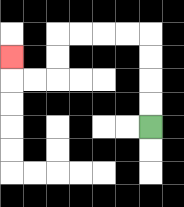{'start': '[6, 5]', 'end': '[0, 2]', 'path_directions': 'U,U,U,U,L,L,L,L,D,D,L,L,U', 'path_coordinates': '[[6, 5], [6, 4], [6, 3], [6, 2], [6, 1], [5, 1], [4, 1], [3, 1], [2, 1], [2, 2], [2, 3], [1, 3], [0, 3], [0, 2]]'}